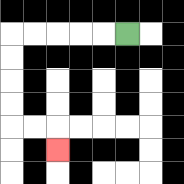{'start': '[5, 1]', 'end': '[2, 6]', 'path_directions': 'L,L,L,L,L,D,D,D,D,R,R,D', 'path_coordinates': '[[5, 1], [4, 1], [3, 1], [2, 1], [1, 1], [0, 1], [0, 2], [0, 3], [0, 4], [0, 5], [1, 5], [2, 5], [2, 6]]'}